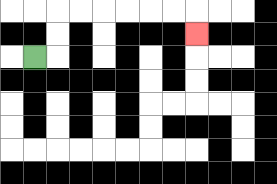{'start': '[1, 2]', 'end': '[8, 1]', 'path_directions': 'R,U,U,R,R,R,R,R,R,D', 'path_coordinates': '[[1, 2], [2, 2], [2, 1], [2, 0], [3, 0], [4, 0], [5, 0], [6, 0], [7, 0], [8, 0], [8, 1]]'}